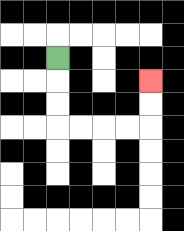{'start': '[2, 2]', 'end': '[6, 3]', 'path_directions': 'D,D,D,R,R,R,R,U,U', 'path_coordinates': '[[2, 2], [2, 3], [2, 4], [2, 5], [3, 5], [4, 5], [5, 5], [6, 5], [6, 4], [6, 3]]'}